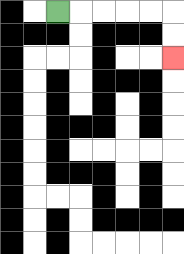{'start': '[2, 0]', 'end': '[7, 2]', 'path_directions': 'R,R,R,R,R,D,D', 'path_coordinates': '[[2, 0], [3, 0], [4, 0], [5, 0], [6, 0], [7, 0], [7, 1], [7, 2]]'}